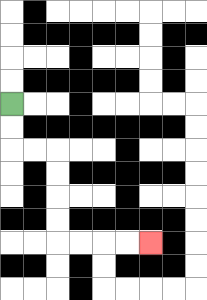{'start': '[0, 4]', 'end': '[6, 10]', 'path_directions': 'D,D,R,R,D,D,D,D,R,R,R,R', 'path_coordinates': '[[0, 4], [0, 5], [0, 6], [1, 6], [2, 6], [2, 7], [2, 8], [2, 9], [2, 10], [3, 10], [4, 10], [5, 10], [6, 10]]'}